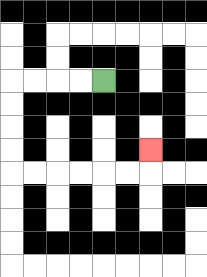{'start': '[4, 3]', 'end': '[6, 6]', 'path_directions': 'L,L,L,L,D,D,D,D,R,R,R,R,R,R,U', 'path_coordinates': '[[4, 3], [3, 3], [2, 3], [1, 3], [0, 3], [0, 4], [0, 5], [0, 6], [0, 7], [1, 7], [2, 7], [3, 7], [4, 7], [5, 7], [6, 7], [6, 6]]'}